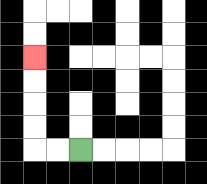{'start': '[3, 6]', 'end': '[1, 2]', 'path_directions': 'L,L,U,U,U,U', 'path_coordinates': '[[3, 6], [2, 6], [1, 6], [1, 5], [1, 4], [1, 3], [1, 2]]'}